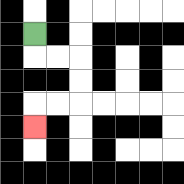{'start': '[1, 1]', 'end': '[1, 5]', 'path_directions': 'D,R,R,D,D,L,L,D', 'path_coordinates': '[[1, 1], [1, 2], [2, 2], [3, 2], [3, 3], [3, 4], [2, 4], [1, 4], [1, 5]]'}